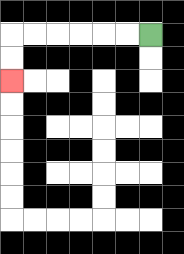{'start': '[6, 1]', 'end': '[0, 3]', 'path_directions': 'L,L,L,L,L,L,D,D', 'path_coordinates': '[[6, 1], [5, 1], [4, 1], [3, 1], [2, 1], [1, 1], [0, 1], [0, 2], [0, 3]]'}